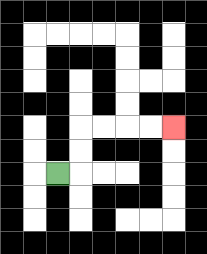{'start': '[2, 7]', 'end': '[7, 5]', 'path_directions': 'R,U,U,R,R,R,R', 'path_coordinates': '[[2, 7], [3, 7], [3, 6], [3, 5], [4, 5], [5, 5], [6, 5], [7, 5]]'}